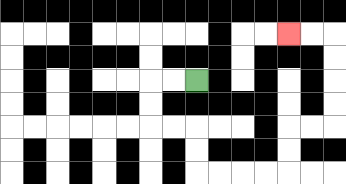{'start': '[8, 3]', 'end': '[12, 1]', 'path_directions': 'L,L,D,D,R,R,D,D,R,R,R,R,U,U,R,R,U,U,U,U,L,L', 'path_coordinates': '[[8, 3], [7, 3], [6, 3], [6, 4], [6, 5], [7, 5], [8, 5], [8, 6], [8, 7], [9, 7], [10, 7], [11, 7], [12, 7], [12, 6], [12, 5], [13, 5], [14, 5], [14, 4], [14, 3], [14, 2], [14, 1], [13, 1], [12, 1]]'}